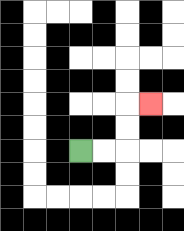{'start': '[3, 6]', 'end': '[6, 4]', 'path_directions': 'R,R,U,U,R', 'path_coordinates': '[[3, 6], [4, 6], [5, 6], [5, 5], [5, 4], [6, 4]]'}